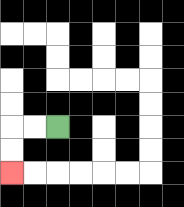{'start': '[2, 5]', 'end': '[0, 7]', 'path_directions': 'L,L,D,D', 'path_coordinates': '[[2, 5], [1, 5], [0, 5], [0, 6], [0, 7]]'}